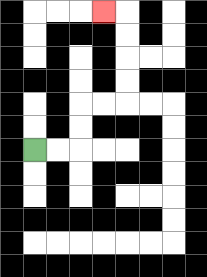{'start': '[1, 6]', 'end': '[4, 0]', 'path_directions': 'R,R,U,U,R,R,U,U,U,U,L', 'path_coordinates': '[[1, 6], [2, 6], [3, 6], [3, 5], [3, 4], [4, 4], [5, 4], [5, 3], [5, 2], [5, 1], [5, 0], [4, 0]]'}